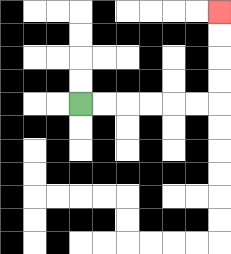{'start': '[3, 4]', 'end': '[9, 0]', 'path_directions': 'R,R,R,R,R,R,U,U,U,U', 'path_coordinates': '[[3, 4], [4, 4], [5, 4], [6, 4], [7, 4], [8, 4], [9, 4], [9, 3], [9, 2], [9, 1], [9, 0]]'}